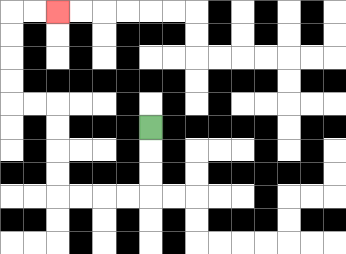{'start': '[6, 5]', 'end': '[2, 0]', 'path_directions': 'D,D,D,L,L,L,L,U,U,U,U,L,L,U,U,U,U,R,R', 'path_coordinates': '[[6, 5], [6, 6], [6, 7], [6, 8], [5, 8], [4, 8], [3, 8], [2, 8], [2, 7], [2, 6], [2, 5], [2, 4], [1, 4], [0, 4], [0, 3], [0, 2], [0, 1], [0, 0], [1, 0], [2, 0]]'}